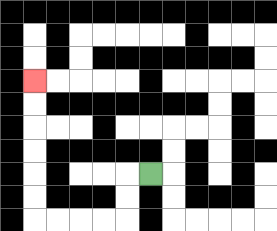{'start': '[6, 7]', 'end': '[1, 3]', 'path_directions': 'L,D,D,L,L,L,L,U,U,U,U,U,U', 'path_coordinates': '[[6, 7], [5, 7], [5, 8], [5, 9], [4, 9], [3, 9], [2, 9], [1, 9], [1, 8], [1, 7], [1, 6], [1, 5], [1, 4], [1, 3]]'}